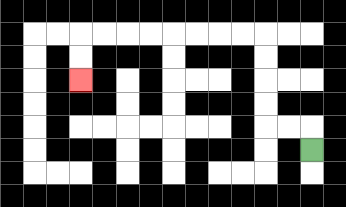{'start': '[13, 6]', 'end': '[3, 3]', 'path_directions': 'U,L,L,U,U,U,U,L,L,L,L,L,L,L,L,D,D', 'path_coordinates': '[[13, 6], [13, 5], [12, 5], [11, 5], [11, 4], [11, 3], [11, 2], [11, 1], [10, 1], [9, 1], [8, 1], [7, 1], [6, 1], [5, 1], [4, 1], [3, 1], [3, 2], [3, 3]]'}